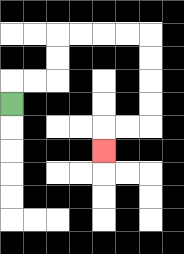{'start': '[0, 4]', 'end': '[4, 6]', 'path_directions': 'U,R,R,U,U,R,R,R,R,D,D,D,D,L,L,D', 'path_coordinates': '[[0, 4], [0, 3], [1, 3], [2, 3], [2, 2], [2, 1], [3, 1], [4, 1], [5, 1], [6, 1], [6, 2], [6, 3], [6, 4], [6, 5], [5, 5], [4, 5], [4, 6]]'}